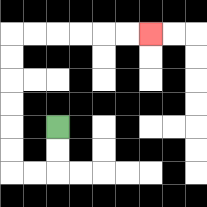{'start': '[2, 5]', 'end': '[6, 1]', 'path_directions': 'D,D,L,L,U,U,U,U,U,U,R,R,R,R,R,R', 'path_coordinates': '[[2, 5], [2, 6], [2, 7], [1, 7], [0, 7], [0, 6], [0, 5], [0, 4], [0, 3], [0, 2], [0, 1], [1, 1], [2, 1], [3, 1], [4, 1], [5, 1], [6, 1]]'}